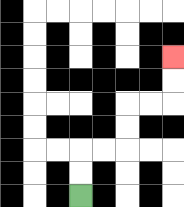{'start': '[3, 8]', 'end': '[7, 2]', 'path_directions': 'U,U,R,R,U,U,R,R,U,U', 'path_coordinates': '[[3, 8], [3, 7], [3, 6], [4, 6], [5, 6], [5, 5], [5, 4], [6, 4], [7, 4], [7, 3], [7, 2]]'}